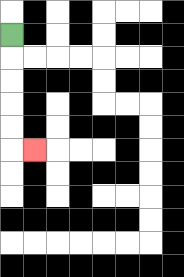{'start': '[0, 1]', 'end': '[1, 6]', 'path_directions': 'D,D,D,D,D,R', 'path_coordinates': '[[0, 1], [0, 2], [0, 3], [0, 4], [0, 5], [0, 6], [1, 6]]'}